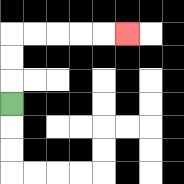{'start': '[0, 4]', 'end': '[5, 1]', 'path_directions': 'U,U,U,R,R,R,R,R', 'path_coordinates': '[[0, 4], [0, 3], [0, 2], [0, 1], [1, 1], [2, 1], [3, 1], [4, 1], [5, 1]]'}